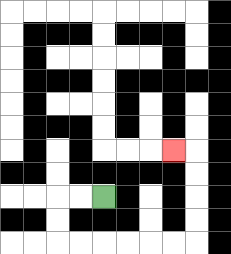{'start': '[4, 8]', 'end': '[7, 6]', 'path_directions': 'L,L,D,D,R,R,R,R,R,R,U,U,U,U,L', 'path_coordinates': '[[4, 8], [3, 8], [2, 8], [2, 9], [2, 10], [3, 10], [4, 10], [5, 10], [6, 10], [7, 10], [8, 10], [8, 9], [8, 8], [8, 7], [8, 6], [7, 6]]'}